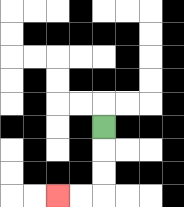{'start': '[4, 5]', 'end': '[2, 8]', 'path_directions': 'D,D,D,L,L', 'path_coordinates': '[[4, 5], [4, 6], [4, 7], [4, 8], [3, 8], [2, 8]]'}